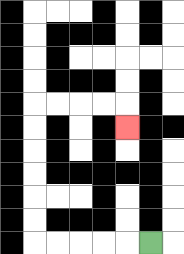{'start': '[6, 10]', 'end': '[5, 5]', 'path_directions': 'L,L,L,L,L,U,U,U,U,U,U,R,R,R,R,D', 'path_coordinates': '[[6, 10], [5, 10], [4, 10], [3, 10], [2, 10], [1, 10], [1, 9], [1, 8], [1, 7], [1, 6], [1, 5], [1, 4], [2, 4], [3, 4], [4, 4], [5, 4], [5, 5]]'}